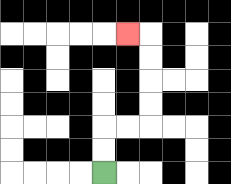{'start': '[4, 7]', 'end': '[5, 1]', 'path_directions': 'U,U,R,R,U,U,U,U,L', 'path_coordinates': '[[4, 7], [4, 6], [4, 5], [5, 5], [6, 5], [6, 4], [6, 3], [6, 2], [6, 1], [5, 1]]'}